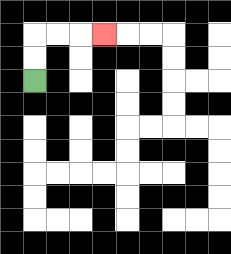{'start': '[1, 3]', 'end': '[4, 1]', 'path_directions': 'U,U,R,R,R', 'path_coordinates': '[[1, 3], [1, 2], [1, 1], [2, 1], [3, 1], [4, 1]]'}